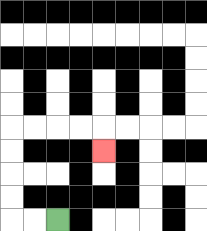{'start': '[2, 9]', 'end': '[4, 6]', 'path_directions': 'L,L,U,U,U,U,R,R,R,R,D', 'path_coordinates': '[[2, 9], [1, 9], [0, 9], [0, 8], [0, 7], [0, 6], [0, 5], [1, 5], [2, 5], [3, 5], [4, 5], [4, 6]]'}